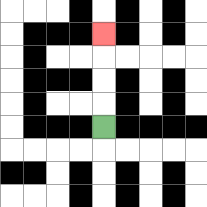{'start': '[4, 5]', 'end': '[4, 1]', 'path_directions': 'U,U,U,U', 'path_coordinates': '[[4, 5], [4, 4], [4, 3], [4, 2], [4, 1]]'}